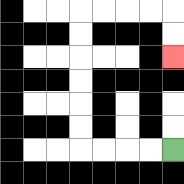{'start': '[7, 6]', 'end': '[7, 2]', 'path_directions': 'L,L,L,L,U,U,U,U,U,U,R,R,R,R,D,D', 'path_coordinates': '[[7, 6], [6, 6], [5, 6], [4, 6], [3, 6], [3, 5], [3, 4], [3, 3], [3, 2], [3, 1], [3, 0], [4, 0], [5, 0], [6, 0], [7, 0], [7, 1], [7, 2]]'}